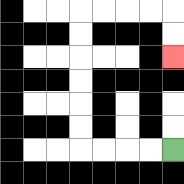{'start': '[7, 6]', 'end': '[7, 2]', 'path_directions': 'L,L,L,L,U,U,U,U,U,U,R,R,R,R,D,D', 'path_coordinates': '[[7, 6], [6, 6], [5, 6], [4, 6], [3, 6], [3, 5], [3, 4], [3, 3], [3, 2], [3, 1], [3, 0], [4, 0], [5, 0], [6, 0], [7, 0], [7, 1], [7, 2]]'}